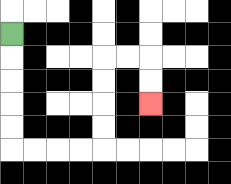{'start': '[0, 1]', 'end': '[6, 4]', 'path_directions': 'D,D,D,D,D,R,R,R,R,U,U,U,U,R,R,D,D', 'path_coordinates': '[[0, 1], [0, 2], [0, 3], [0, 4], [0, 5], [0, 6], [1, 6], [2, 6], [3, 6], [4, 6], [4, 5], [4, 4], [4, 3], [4, 2], [5, 2], [6, 2], [6, 3], [6, 4]]'}